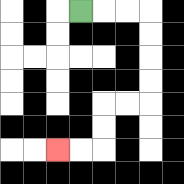{'start': '[3, 0]', 'end': '[2, 6]', 'path_directions': 'R,R,R,D,D,D,D,L,L,D,D,L,L', 'path_coordinates': '[[3, 0], [4, 0], [5, 0], [6, 0], [6, 1], [6, 2], [6, 3], [6, 4], [5, 4], [4, 4], [4, 5], [4, 6], [3, 6], [2, 6]]'}